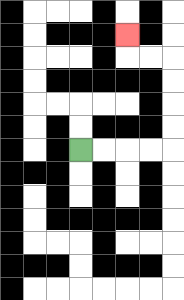{'start': '[3, 6]', 'end': '[5, 1]', 'path_directions': 'R,R,R,R,U,U,U,U,L,L,U', 'path_coordinates': '[[3, 6], [4, 6], [5, 6], [6, 6], [7, 6], [7, 5], [7, 4], [7, 3], [7, 2], [6, 2], [5, 2], [5, 1]]'}